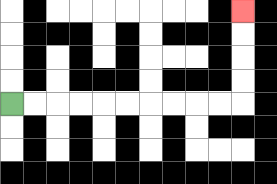{'start': '[0, 4]', 'end': '[10, 0]', 'path_directions': 'R,R,R,R,R,R,R,R,R,R,U,U,U,U', 'path_coordinates': '[[0, 4], [1, 4], [2, 4], [3, 4], [4, 4], [5, 4], [6, 4], [7, 4], [8, 4], [9, 4], [10, 4], [10, 3], [10, 2], [10, 1], [10, 0]]'}